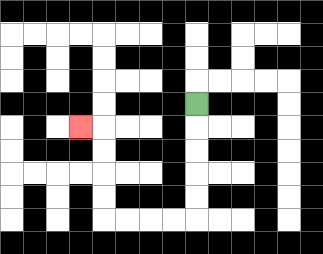{'start': '[8, 4]', 'end': '[3, 5]', 'path_directions': 'D,D,D,D,D,L,L,L,L,U,U,U,U,L', 'path_coordinates': '[[8, 4], [8, 5], [8, 6], [8, 7], [8, 8], [8, 9], [7, 9], [6, 9], [5, 9], [4, 9], [4, 8], [4, 7], [4, 6], [4, 5], [3, 5]]'}